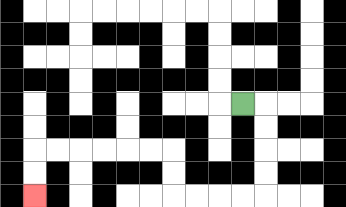{'start': '[10, 4]', 'end': '[1, 8]', 'path_directions': 'R,D,D,D,D,L,L,L,L,U,U,L,L,L,L,L,L,D,D', 'path_coordinates': '[[10, 4], [11, 4], [11, 5], [11, 6], [11, 7], [11, 8], [10, 8], [9, 8], [8, 8], [7, 8], [7, 7], [7, 6], [6, 6], [5, 6], [4, 6], [3, 6], [2, 6], [1, 6], [1, 7], [1, 8]]'}